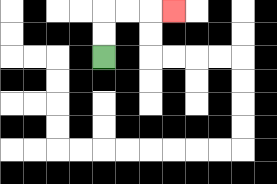{'start': '[4, 2]', 'end': '[7, 0]', 'path_directions': 'U,U,R,R,R', 'path_coordinates': '[[4, 2], [4, 1], [4, 0], [5, 0], [6, 0], [7, 0]]'}